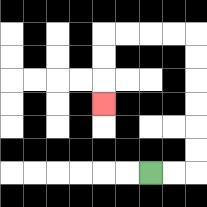{'start': '[6, 7]', 'end': '[4, 4]', 'path_directions': 'R,R,U,U,U,U,U,U,L,L,L,L,D,D,D', 'path_coordinates': '[[6, 7], [7, 7], [8, 7], [8, 6], [8, 5], [8, 4], [8, 3], [8, 2], [8, 1], [7, 1], [6, 1], [5, 1], [4, 1], [4, 2], [4, 3], [4, 4]]'}